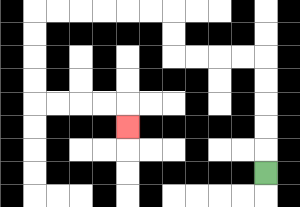{'start': '[11, 7]', 'end': '[5, 5]', 'path_directions': 'U,U,U,U,U,L,L,L,L,U,U,L,L,L,L,L,L,D,D,D,D,R,R,R,R,D', 'path_coordinates': '[[11, 7], [11, 6], [11, 5], [11, 4], [11, 3], [11, 2], [10, 2], [9, 2], [8, 2], [7, 2], [7, 1], [7, 0], [6, 0], [5, 0], [4, 0], [3, 0], [2, 0], [1, 0], [1, 1], [1, 2], [1, 3], [1, 4], [2, 4], [3, 4], [4, 4], [5, 4], [5, 5]]'}